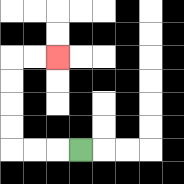{'start': '[3, 6]', 'end': '[2, 2]', 'path_directions': 'L,L,L,U,U,U,U,R,R', 'path_coordinates': '[[3, 6], [2, 6], [1, 6], [0, 6], [0, 5], [0, 4], [0, 3], [0, 2], [1, 2], [2, 2]]'}